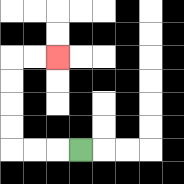{'start': '[3, 6]', 'end': '[2, 2]', 'path_directions': 'L,L,L,U,U,U,U,R,R', 'path_coordinates': '[[3, 6], [2, 6], [1, 6], [0, 6], [0, 5], [0, 4], [0, 3], [0, 2], [1, 2], [2, 2]]'}